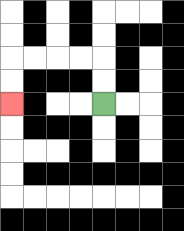{'start': '[4, 4]', 'end': '[0, 4]', 'path_directions': 'U,U,L,L,L,L,D,D', 'path_coordinates': '[[4, 4], [4, 3], [4, 2], [3, 2], [2, 2], [1, 2], [0, 2], [0, 3], [0, 4]]'}